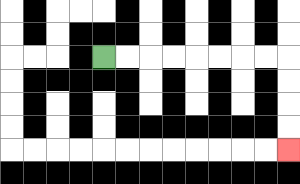{'start': '[4, 2]', 'end': '[12, 6]', 'path_directions': 'R,R,R,R,R,R,R,R,D,D,D,D', 'path_coordinates': '[[4, 2], [5, 2], [6, 2], [7, 2], [8, 2], [9, 2], [10, 2], [11, 2], [12, 2], [12, 3], [12, 4], [12, 5], [12, 6]]'}